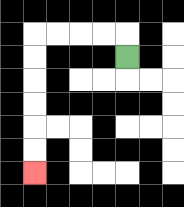{'start': '[5, 2]', 'end': '[1, 7]', 'path_directions': 'U,L,L,L,L,D,D,D,D,D,D', 'path_coordinates': '[[5, 2], [5, 1], [4, 1], [3, 1], [2, 1], [1, 1], [1, 2], [1, 3], [1, 4], [1, 5], [1, 6], [1, 7]]'}